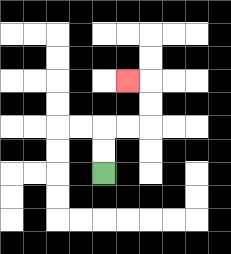{'start': '[4, 7]', 'end': '[5, 3]', 'path_directions': 'U,U,R,R,U,U,L', 'path_coordinates': '[[4, 7], [4, 6], [4, 5], [5, 5], [6, 5], [6, 4], [6, 3], [5, 3]]'}